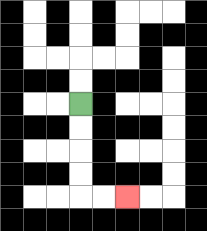{'start': '[3, 4]', 'end': '[5, 8]', 'path_directions': 'D,D,D,D,R,R', 'path_coordinates': '[[3, 4], [3, 5], [3, 6], [3, 7], [3, 8], [4, 8], [5, 8]]'}